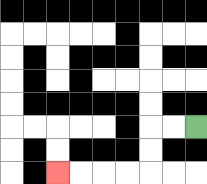{'start': '[8, 5]', 'end': '[2, 7]', 'path_directions': 'L,L,D,D,L,L,L,L', 'path_coordinates': '[[8, 5], [7, 5], [6, 5], [6, 6], [6, 7], [5, 7], [4, 7], [3, 7], [2, 7]]'}